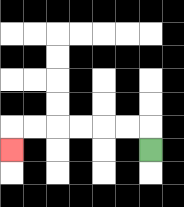{'start': '[6, 6]', 'end': '[0, 6]', 'path_directions': 'U,L,L,L,L,L,L,D', 'path_coordinates': '[[6, 6], [6, 5], [5, 5], [4, 5], [3, 5], [2, 5], [1, 5], [0, 5], [0, 6]]'}